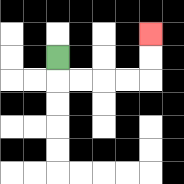{'start': '[2, 2]', 'end': '[6, 1]', 'path_directions': 'D,R,R,R,R,U,U', 'path_coordinates': '[[2, 2], [2, 3], [3, 3], [4, 3], [5, 3], [6, 3], [6, 2], [6, 1]]'}